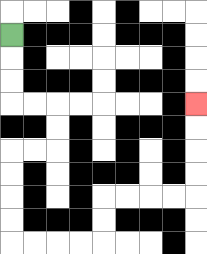{'start': '[0, 1]', 'end': '[8, 4]', 'path_directions': 'D,D,D,R,R,D,D,L,L,D,D,D,D,R,R,R,R,U,U,R,R,R,R,U,U,U,U', 'path_coordinates': '[[0, 1], [0, 2], [0, 3], [0, 4], [1, 4], [2, 4], [2, 5], [2, 6], [1, 6], [0, 6], [0, 7], [0, 8], [0, 9], [0, 10], [1, 10], [2, 10], [3, 10], [4, 10], [4, 9], [4, 8], [5, 8], [6, 8], [7, 8], [8, 8], [8, 7], [8, 6], [8, 5], [8, 4]]'}